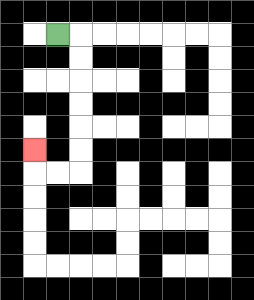{'start': '[2, 1]', 'end': '[1, 6]', 'path_directions': 'R,D,D,D,D,D,D,L,L,U', 'path_coordinates': '[[2, 1], [3, 1], [3, 2], [3, 3], [3, 4], [3, 5], [3, 6], [3, 7], [2, 7], [1, 7], [1, 6]]'}